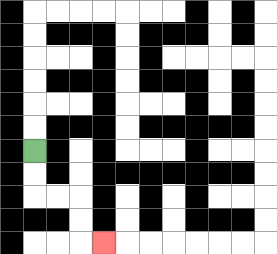{'start': '[1, 6]', 'end': '[4, 10]', 'path_directions': 'D,D,R,R,D,D,R', 'path_coordinates': '[[1, 6], [1, 7], [1, 8], [2, 8], [3, 8], [3, 9], [3, 10], [4, 10]]'}